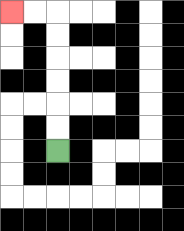{'start': '[2, 6]', 'end': '[0, 0]', 'path_directions': 'U,U,U,U,U,U,L,L', 'path_coordinates': '[[2, 6], [2, 5], [2, 4], [2, 3], [2, 2], [2, 1], [2, 0], [1, 0], [0, 0]]'}